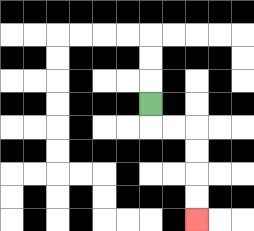{'start': '[6, 4]', 'end': '[8, 9]', 'path_directions': 'D,R,R,D,D,D,D', 'path_coordinates': '[[6, 4], [6, 5], [7, 5], [8, 5], [8, 6], [8, 7], [8, 8], [8, 9]]'}